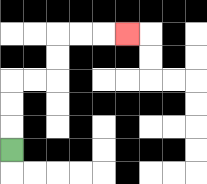{'start': '[0, 6]', 'end': '[5, 1]', 'path_directions': 'U,U,U,R,R,U,U,R,R,R', 'path_coordinates': '[[0, 6], [0, 5], [0, 4], [0, 3], [1, 3], [2, 3], [2, 2], [2, 1], [3, 1], [4, 1], [5, 1]]'}